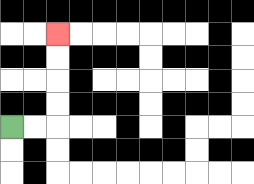{'start': '[0, 5]', 'end': '[2, 1]', 'path_directions': 'R,R,U,U,U,U', 'path_coordinates': '[[0, 5], [1, 5], [2, 5], [2, 4], [2, 3], [2, 2], [2, 1]]'}